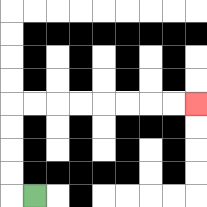{'start': '[1, 8]', 'end': '[8, 4]', 'path_directions': 'L,U,U,U,U,R,R,R,R,R,R,R,R', 'path_coordinates': '[[1, 8], [0, 8], [0, 7], [0, 6], [0, 5], [0, 4], [1, 4], [2, 4], [3, 4], [4, 4], [5, 4], [6, 4], [7, 4], [8, 4]]'}